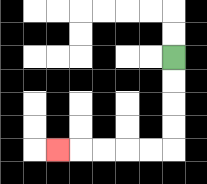{'start': '[7, 2]', 'end': '[2, 6]', 'path_directions': 'D,D,D,D,L,L,L,L,L', 'path_coordinates': '[[7, 2], [7, 3], [7, 4], [7, 5], [7, 6], [6, 6], [5, 6], [4, 6], [3, 6], [2, 6]]'}